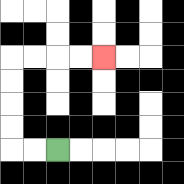{'start': '[2, 6]', 'end': '[4, 2]', 'path_directions': 'L,L,U,U,U,U,R,R,R,R', 'path_coordinates': '[[2, 6], [1, 6], [0, 6], [0, 5], [0, 4], [0, 3], [0, 2], [1, 2], [2, 2], [3, 2], [4, 2]]'}